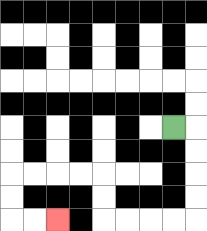{'start': '[7, 5]', 'end': '[2, 9]', 'path_directions': 'R,D,D,D,D,L,L,L,L,U,U,L,L,L,L,D,D,R,R', 'path_coordinates': '[[7, 5], [8, 5], [8, 6], [8, 7], [8, 8], [8, 9], [7, 9], [6, 9], [5, 9], [4, 9], [4, 8], [4, 7], [3, 7], [2, 7], [1, 7], [0, 7], [0, 8], [0, 9], [1, 9], [2, 9]]'}